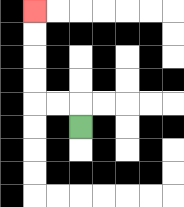{'start': '[3, 5]', 'end': '[1, 0]', 'path_directions': 'U,L,L,U,U,U,U', 'path_coordinates': '[[3, 5], [3, 4], [2, 4], [1, 4], [1, 3], [1, 2], [1, 1], [1, 0]]'}